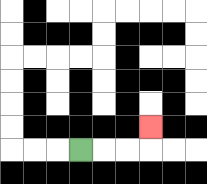{'start': '[3, 6]', 'end': '[6, 5]', 'path_directions': 'R,R,R,U', 'path_coordinates': '[[3, 6], [4, 6], [5, 6], [6, 6], [6, 5]]'}